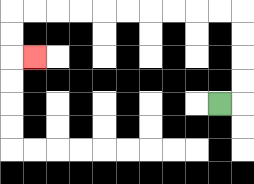{'start': '[9, 4]', 'end': '[1, 2]', 'path_directions': 'R,U,U,U,U,L,L,L,L,L,L,L,L,L,L,D,D,R', 'path_coordinates': '[[9, 4], [10, 4], [10, 3], [10, 2], [10, 1], [10, 0], [9, 0], [8, 0], [7, 0], [6, 0], [5, 0], [4, 0], [3, 0], [2, 0], [1, 0], [0, 0], [0, 1], [0, 2], [1, 2]]'}